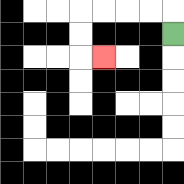{'start': '[7, 1]', 'end': '[4, 2]', 'path_directions': 'U,L,L,L,L,D,D,R', 'path_coordinates': '[[7, 1], [7, 0], [6, 0], [5, 0], [4, 0], [3, 0], [3, 1], [3, 2], [4, 2]]'}